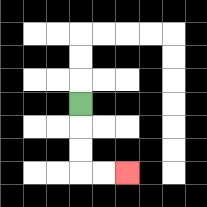{'start': '[3, 4]', 'end': '[5, 7]', 'path_directions': 'D,D,D,R,R', 'path_coordinates': '[[3, 4], [3, 5], [3, 6], [3, 7], [4, 7], [5, 7]]'}